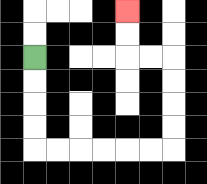{'start': '[1, 2]', 'end': '[5, 0]', 'path_directions': 'D,D,D,D,R,R,R,R,R,R,U,U,U,U,L,L,U,U', 'path_coordinates': '[[1, 2], [1, 3], [1, 4], [1, 5], [1, 6], [2, 6], [3, 6], [4, 6], [5, 6], [6, 6], [7, 6], [7, 5], [7, 4], [7, 3], [7, 2], [6, 2], [5, 2], [5, 1], [5, 0]]'}